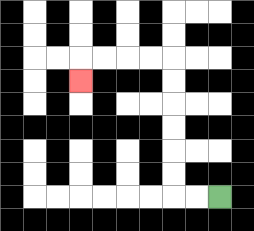{'start': '[9, 8]', 'end': '[3, 3]', 'path_directions': 'L,L,U,U,U,U,U,U,L,L,L,L,D', 'path_coordinates': '[[9, 8], [8, 8], [7, 8], [7, 7], [7, 6], [7, 5], [7, 4], [7, 3], [7, 2], [6, 2], [5, 2], [4, 2], [3, 2], [3, 3]]'}